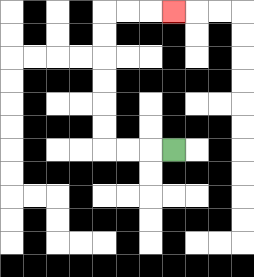{'start': '[7, 6]', 'end': '[7, 0]', 'path_directions': 'L,L,L,U,U,U,U,U,U,R,R,R', 'path_coordinates': '[[7, 6], [6, 6], [5, 6], [4, 6], [4, 5], [4, 4], [4, 3], [4, 2], [4, 1], [4, 0], [5, 0], [6, 0], [7, 0]]'}